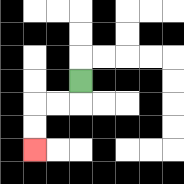{'start': '[3, 3]', 'end': '[1, 6]', 'path_directions': 'D,L,L,D,D', 'path_coordinates': '[[3, 3], [3, 4], [2, 4], [1, 4], [1, 5], [1, 6]]'}